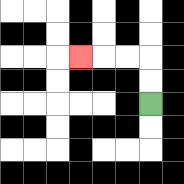{'start': '[6, 4]', 'end': '[3, 2]', 'path_directions': 'U,U,L,L,L', 'path_coordinates': '[[6, 4], [6, 3], [6, 2], [5, 2], [4, 2], [3, 2]]'}